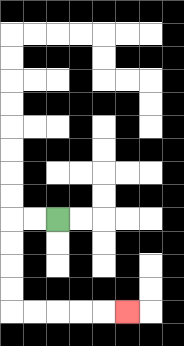{'start': '[2, 9]', 'end': '[5, 13]', 'path_directions': 'L,L,D,D,D,D,R,R,R,R,R', 'path_coordinates': '[[2, 9], [1, 9], [0, 9], [0, 10], [0, 11], [0, 12], [0, 13], [1, 13], [2, 13], [3, 13], [4, 13], [5, 13]]'}